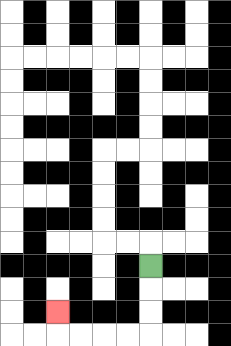{'start': '[6, 11]', 'end': '[2, 13]', 'path_directions': 'D,D,D,L,L,L,L,U', 'path_coordinates': '[[6, 11], [6, 12], [6, 13], [6, 14], [5, 14], [4, 14], [3, 14], [2, 14], [2, 13]]'}